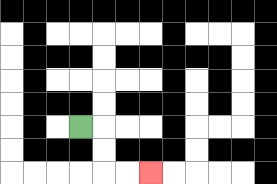{'start': '[3, 5]', 'end': '[6, 7]', 'path_directions': 'R,D,D,R,R', 'path_coordinates': '[[3, 5], [4, 5], [4, 6], [4, 7], [5, 7], [6, 7]]'}